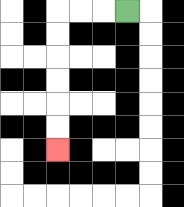{'start': '[5, 0]', 'end': '[2, 6]', 'path_directions': 'L,L,L,D,D,D,D,D,D', 'path_coordinates': '[[5, 0], [4, 0], [3, 0], [2, 0], [2, 1], [2, 2], [2, 3], [2, 4], [2, 5], [2, 6]]'}